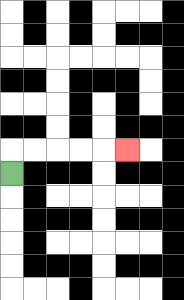{'start': '[0, 7]', 'end': '[5, 6]', 'path_directions': 'U,R,R,R,R,R', 'path_coordinates': '[[0, 7], [0, 6], [1, 6], [2, 6], [3, 6], [4, 6], [5, 6]]'}